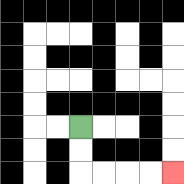{'start': '[3, 5]', 'end': '[7, 7]', 'path_directions': 'D,D,R,R,R,R', 'path_coordinates': '[[3, 5], [3, 6], [3, 7], [4, 7], [5, 7], [6, 7], [7, 7]]'}